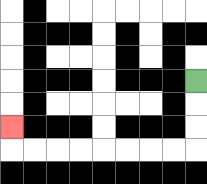{'start': '[8, 3]', 'end': '[0, 5]', 'path_directions': 'D,D,D,L,L,L,L,L,L,L,L,U', 'path_coordinates': '[[8, 3], [8, 4], [8, 5], [8, 6], [7, 6], [6, 6], [5, 6], [4, 6], [3, 6], [2, 6], [1, 6], [0, 6], [0, 5]]'}